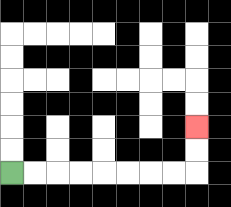{'start': '[0, 7]', 'end': '[8, 5]', 'path_directions': 'R,R,R,R,R,R,R,R,U,U', 'path_coordinates': '[[0, 7], [1, 7], [2, 7], [3, 7], [4, 7], [5, 7], [6, 7], [7, 7], [8, 7], [8, 6], [8, 5]]'}